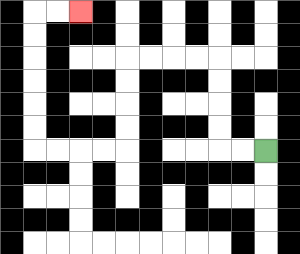{'start': '[11, 6]', 'end': '[3, 0]', 'path_directions': 'L,L,U,U,U,U,L,L,L,L,D,D,D,D,L,L,L,L,U,U,U,U,U,U,R,R', 'path_coordinates': '[[11, 6], [10, 6], [9, 6], [9, 5], [9, 4], [9, 3], [9, 2], [8, 2], [7, 2], [6, 2], [5, 2], [5, 3], [5, 4], [5, 5], [5, 6], [4, 6], [3, 6], [2, 6], [1, 6], [1, 5], [1, 4], [1, 3], [1, 2], [1, 1], [1, 0], [2, 0], [3, 0]]'}